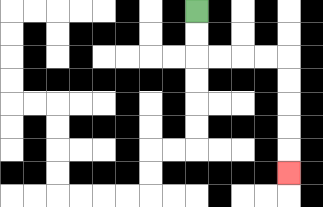{'start': '[8, 0]', 'end': '[12, 7]', 'path_directions': 'D,D,R,R,R,R,D,D,D,D,D', 'path_coordinates': '[[8, 0], [8, 1], [8, 2], [9, 2], [10, 2], [11, 2], [12, 2], [12, 3], [12, 4], [12, 5], [12, 6], [12, 7]]'}